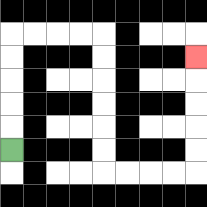{'start': '[0, 6]', 'end': '[8, 2]', 'path_directions': 'U,U,U,U,U,R,R,R,R,D,D,D,D,D,D,R,R,R,R,U,U,U,U,U', 'path_coordinates': '[[0, 6], [0, 5], [0, 4], [0, 3], [0, 2], [0, 1], [1, 1], [2, 1], [3, 1], [4, 1], [4, 2], [4, 3], [4, 4], [4, 5], [4, 6], [4, 7], [5, 7], [6, 7], [7, 7], [8, 7], [8, 6], [8, 5], [8, 4], [8, 3], [8, 2]]'}